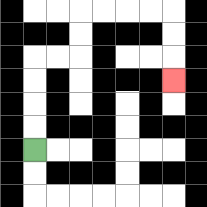{'start': '[1, 6]', 'end': '[7, 3]', 'path_directions': 'U,U,U,U,R,R,U,U,R,R,R,R,D,D,D', 'path_coordinates': '[[1, 6], [1, 5], [1, 4], [1, 3], [1, 2], [2, 2], [3, 2], [3, 1], [3, 0], [4, 0], [5, 0], [6, 0], [7, 0], [7, 1], [7, 2], [7, 3]]'}